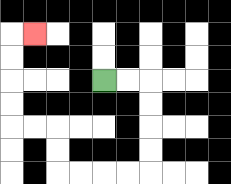{'start': '[4, 3]', 'end': '[1, 1]', 'path_directions': 'R,R,D,D,D,D,L,L,L,L,U,U,L,L,U,U,U,U,R', 'path_coordinates': '[[4, 3], [5, 3], [6, 3], [6, 4], [6, 5], [6, 6], [6, 7], [5, 7], [4, 7], [3, 7], [2, 7], [2, 6], [2, 5], [1, 5], [0, 5], [0, 4], [0, 3], [0, 2], [0, 1], [1, 1]]'}